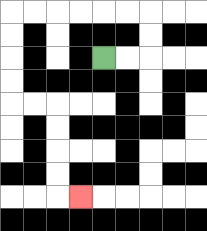{'start': '[4, 2]', 'end': '[3, 8]', 'path_directions': 'R,R,U,U,L,L,L,L,L,L,D,D,D,D,R,R,D,D,D,D,R', 'path_coordinates': '[[4, 2], [5, 2], [6, 2], [6, 1], [6, 0], [5, 0], [4, 0], [3, 0], [2, 0], [1, 0], [0, 0], [0, 1], [0, 2], [0, 3], [0, 4], [1, 4], [2, 4], [2, 5], [2, 6], [2, 7], [2, 8], [3, 8]]'}